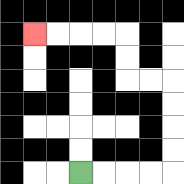{'start': '[3, 7]', 'end': '[1, 1]', 'path_directions': 'R,R,R,R,U,U,U,U,L,L,U,U,L,L,L,L', 'path_coordinates': '[[3, 7], [4, 7], [5, 7], [6, 7], [7, 7], [7, 6], [7, 5], [7, 4], [7, 3], [6, 3], [5, 3], [5, 2], [5, 1], [4, 1], [3, 1], [2, 1], [1, 1]]'}